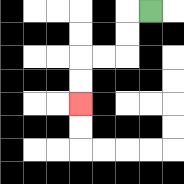{'start': '[6, 0]', 'end': '[3, 4]', 'path_directions': 'L,D,D,L,L,D,D', 'path_coordinates': '[[6, 0], [5, 0], [5, 1], [5, 2], [4, 2], [3, 2], [3, 3], [3, 4]]'}